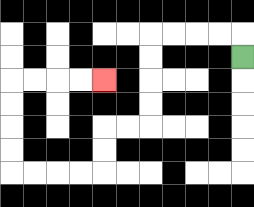{'start': '[10, 2]', 'end': '[4, 3]', 'path_directions': 'U,L,L,L,L,D,D,D,D,L,L,D,D,L,L,L,L,U,U,U,U,R,R,R,R', 'path_coordinates': '[[10, 2], [10, 1], [9, 1], [8, 1], [7, 1], [6, 1], [6, 2], [6, 3], [6, 4], [6, 5], [5, 5], [4, 5], [4, 6], [4, 7], [3, 7], [2, 7], [1, 7], [0, 7], [0, 6], [0, 5], [0, 4], [0, 3], [1, 3], [2, 3], [3, 3], [4, 3]]'}